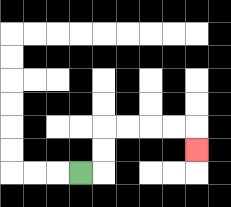{'start': '[3, 7]', 'end': '[8, 6]', 'path_directions': 'R,U,U,R,R,R,R,D', 'path_coordinates': '[[3, 7], [4, 7], [4, 6], [4, 5], [5, 5], [6, 5], [7, 5], [8, 5], [8, 6]]'}